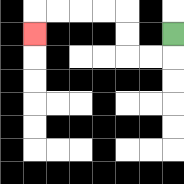{'start': '[7, 1]', 'end': '[1, 1]', 'path_directions': 'D,L,L,U,U,L,L,L,L,D', 'path_coordinates': '[[7, 1], [7, 2], [6, 2], [5, 2], [5, 1], [5, 0], [4, 0], [3, 0], [2, 0], [1, 0], [1, 1]]'}